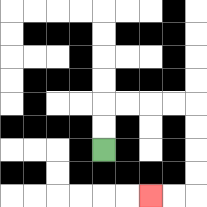{'start': '[4, 6]', 'end': '[6, 8]', 'path_directions': 'U,U,R,R,R,R,D,D,D,D,L,L', 'path_coordinates': '[[4, 6], [4, 5], [4, 4], [5, 4], [6, 4], [7, 4], [8, 4], [8, 5], [8, 6], [8, 7], [8, 8], [7, 8], [6, 8]]'}